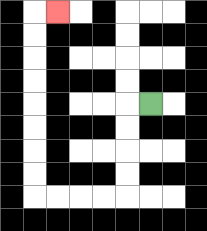{'start': '[6, 4]', 'end': '[2, 0]', 'path_directions': 'L,D,D,D,D,L,L,L,L,U,U,U,U,U,U,U,U,R', 'path_coordinates': '[[6, 4], [5, 4], [5, 5], [5, 6], [5, 7], [5, 8], [4, 8], [3, 8], [2, 8], [1, 8], [1, 7], [1, 6], [1, 5], [1, 4], [1, 3], [1, 2], [1, 1], [1, 0], [2, 0]]'}